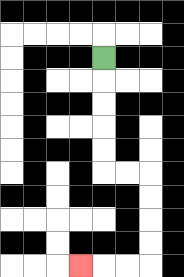{'start': '[4, 2]', 'end': '[3, 11]', 'path_directions': 'D,D,D,D,D,R,R,D,D,D,D,L,L,L', 'path_coordinates': '[[4, 2], [4, 3], [4, 4], [4, 5], [4, 6], [4, 7], [5, 7], [6, 7], [6, 8], [6, 9], [6, 10], [6, 11], [5, 11], [4, 11], [3, 11]]'}